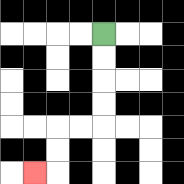{'start': '[4, 1]', 'end': '[1, 7]', 'path_directions': 'D,D,D,D,L,L,D,D,L', 'path_coordinates': '[[4, 1], [4, 2], [4, 3], [4, 4], [4, 5], [3, 5], [2, 5], [2, 6], [2, 7], [1, 7]]'}